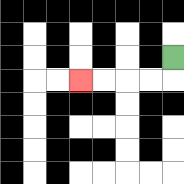{'start': '[7, 2]', 'end': '[3, 3]', 'path_directions': 'D,L,L,L,L', 'path_coordinates': '[[7, 2], [7, 3], [6, 3], [5, 3], [4, 3], [3, 3]]'}